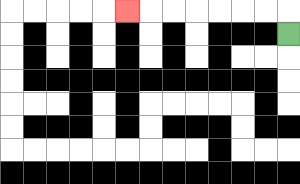{'start': '[12, 1]', 'end': '[5, 0]', 'path_directions': 'U,L,L,L,L,L,L,L', 'path_coordinates': '[[12, 1], [12, 0], [11, 0], [10, 0], [9, 0], [8, 0], [7, 0], [6, 0], [5, 0]]'}